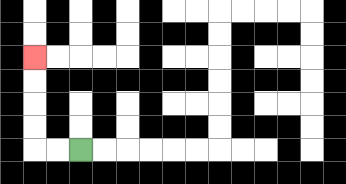{'start': '[3, 6]', 'end': '[1, 2]', 'path_directions': 'L,L,U,U,U,U', 'path_coordinates': '[[3, 6], [2, 6], [1, 6], [1, 5], [1, 4], [1, 3], [1, 2]]'}